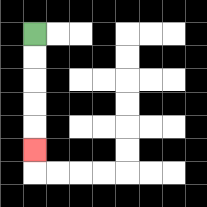{'start': '[1, 1]', 'end': '[1, 6]', 'path_directions': 'D,D,D,D,D', 'path_coordinates': '[[1, 1], [1, 2], [1, 3], [1, 4], [1, 5], [1, 6]]'}